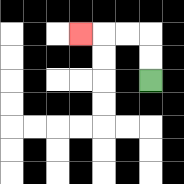{'start': '[6, 3]', 'end': '[3, 1]', 'path_directions': 'U,U,L,L,L', 'path_coordinates': '[[6, 3], [6, 2], [6, 1], [5, 1], [4, 1], [3, 1]]'}